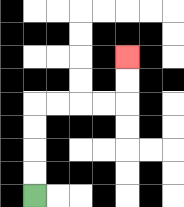{'start': '[1, 8]', 'end': '[5, 2]', 'path_directions': 'U,U,U,U,R,R,R,R,U,U', 'path_coordinates': '[[1, 8], [1, 7], [1, 6], [1, 5], [1, 4], [2, 4], [3, 4], [4, 4], [5, 4], [5, 3], [5, 2]]'}